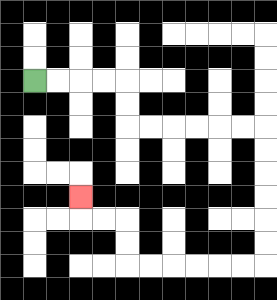{'start': '[1, 3]', 'end': '[3, 8]', 'path_directions': 'R,R,R,R,D,D,R,R,R,R,R,R,D,D,D,D,D,D,L,L,L,L,L,L,U,U,L,L,U', 'path_coordinates': '[[1, 3], [2, 3], [3, 3], [4, 3], [5, 3], [5, 4], [5, 5], [6, 5], [7, 5], [8, 5], [9, 5], [10, 5], [11, 5], [11, 6], [11, 7], [11, 8], [11, 9], [11, 10], [11, 11], [10, 11], [9, 11], [8, 11], [7, 11], [6, 11], [5, 11], [5, 10], [5, 9], [4, 9], [3, 9], [3, 8]]'}